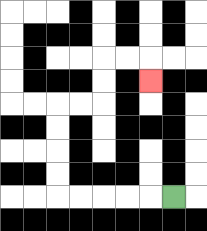{'start': '[7, 8]', 'end': '[6, 3]', 'path_directions': 'L,L,L,L,L,U,U,U,U,R,R,U,U,R,R,D', 'path_coordinates': '[[7, 8], [6, 8], [5, 8], [4, 8], [3, 8], [2, 8], [2, 7], [2, 6], [2, 5], [2, 4], [3, 4], [4, 4], [4, 3], [4, 2], [5, 2], [6, 2], [6, 3]]'}